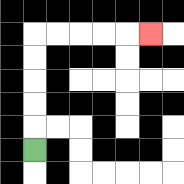{'start': '[1, 6]', 'end': '[6, 1]', 'path_directions': 'U,U,U,U,U,R,R,R,R,R', 'path_coordinates': '[[1, 6], [1, 5], [1, 4], [1, 3], [1, 2], [1, 1], [2, 1], [3, 1], [4, 1], [5, 1], [6, 1]]'}